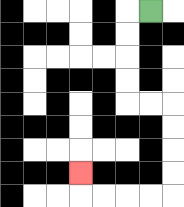{'start': '[6, 0]', 'end': '[3, 7]', 'path_directions': 'L,D,D,D,D,R,R,D,D,D,D,L,L,L,L,U', 'path_coordinates': '[[6, 0], [5, 0], [5, 1], [5, 2], [5, 3], [5, 4], [6, 4], [7, 4], [7, 5], [7, 6], [7, 7], [7, 8], [6, 8], [5, 8], [4, 8], [3, 8], [3, 7]]'}